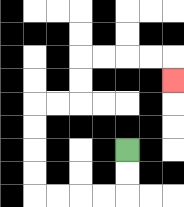{'start': '[5, 6]', 'end': '[7, 3]', 'path_directions': 'D,D,L,L,L,L,U,U,U,U,R,R,U,U,R,R,R,R,D', 'path_coordinates': '[[5, 6], [5, 7], [5, 8], [4, 8], [3, 8], [2, 8], [1, 8], [1, 7], [1, 6], [1, 5], [1, 4], [2, 4], [3, 4], [3, 3], [3, 2], [4, 2], [5, 2], [6, 2], [7, 2], [7, 3]]'}